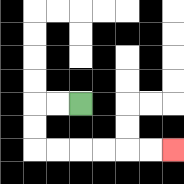{'start': '[3, 4]', 'end': '[7, 6]', 'path_directions': 'L,L,D,D,R,R,R,R,R,R', 'path_coordinates': '[[3, 4], [2, 4], [1, 4], [1, 5], [1, 6], [2, 6], [3, 6], [4, 6], [5, 6], [6, 6], [7, 6]]'}